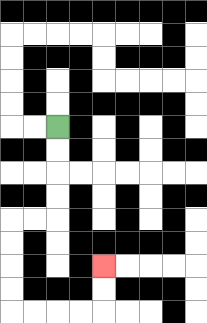{'start': '[2, 5]', 'end': '[4, 11]', 'path_directions': 'D,D,D,D,L,L,D,D,D,D,R,R,R,R,U,U', 'path_coordinates': '[[2, 5], [2, 6], [2, 7], [2, 8], [2, 9], [1, 9], [0, 9], [0, 10], [0, 11], [0, 12], [0, 13], [1, 13], [2, 13], [3, 13], [4, 13], [4, 12], [4, 11]]'}